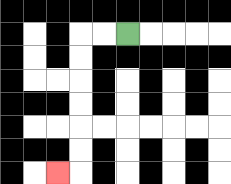{'start': '[5, 1]', 'end': '[2, 7]', 'path_directions': 'L,L,D,D,D,D,D,D,L', 'path_coordinates': '[[5, 1], [4, 1], [3, 1], [3, 2], [3, 3], [3, 4], [3, 5], [3, 6], [3, 7], [2, 7]]'}